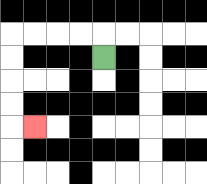{'start': '[4, 2]', 'end': '[1, 5]', 'path_directions': 'U,L,L,L,L,D,D,D,D,R', 'path_coordinates': '[[4, 2], [4, 1], [3, 1], [2, 1], [1, 1], [0, 1], [0, 2], [0, 3], [0, 4], [0, 5], [1, 5]]'}